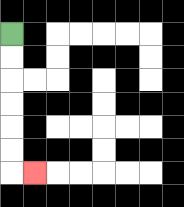{'start': '[0, 1]', 'end': '[1, 7]', 'path_directions': 'D,D,D,D,D,D,R', 'path_coordinates': '[[0, 1], [0, 2], [0, 3], [0, 4], [0, 5], [0, 6], [0, 7], [1, 7]]'}